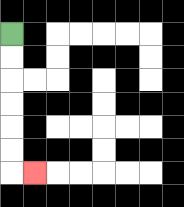{'start': '[0, 1]', 'end': '[1, 7]', 'path_directions': 'D,D,D,D,D,D,R', 'path_coordinates': '[[0, 1], [0, 2], [0, 3], [0, 4], [0, 5], [0, 6], [0, 7], [1, 7]]'}